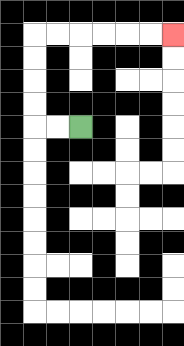{'start': '[3, 5]', 'end': '[7, 1]', 'path_directions': 'L,L,U,U,U,U,R,R,R,R,R,R', 'path_coordinates': '[[3, 5], [2, 5], [1, 5], [1, 4], [1, 3], [1, 2], [1, 1], [2, 1], [3, 1], [4, 1], [5, 1], [6, 1], [7, 1]]'}